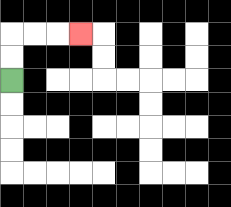{'start': '[0, 3]', 'end': '[3, 1]', 'path_directions': 'U,U,R,R,R', 'path_coordinates': '[[0, 3], [0, 2], [0, 1], [1, 1], [2, 1], [3, 1]]'}